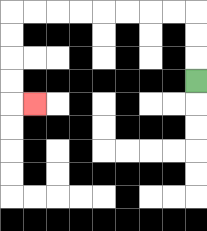{'start': '[8, 3]', 'end': '[1, 4]', 'path_directions': 'U,U,U,L,L,L,L,L,L,L,L,D,D,D,D,R', 'path_coordinates': '[[8, 3], [8, 2], [8, 1], [8, 0], [7, 0], [6, 0], [5, 0], [4, 0], [3, 0], [2, 0], [1, 0], [0, 0], [0, 1], [0, 2], [0, 3], [0, 4], [1, 4]]'}